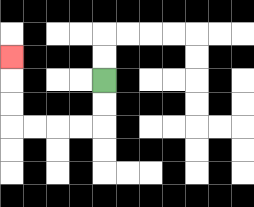{'start': '[4, 3]', 'end': '[0, 2]', 'path_directions': 'D,D,L,L,L,L,U,U,U', 'path_coordinates': '[[4, 3], [4, 4], [4, 5], [3, 5], [2, 5], [1, 5], [0, 5], [0, 4], [0, 3], [0, 2]]'}